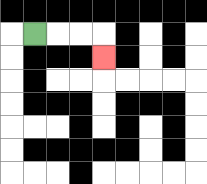{'start': '[1, 1]', 'end': '[4, 2]', 'path_directions': 'R,R,R,D', 'path_coordinates': '[[1, 1], [2, 1], [3, 1], [4, 1], [4, 2]]'}